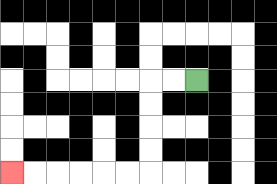{'start': '[8, 3]', 'end': '[0, 7]', 'path_directions': 'L,L,D,D,D,D,L,L,L,L,L,L', 'path_coordinates': '[[8, 3], [7, 3], [6, 3], [6, 4], [6, 5], [6, 6], [6, 7], [5, 7], [4, 7], [3, 7], [2, 7], [1, 7], [0, 7]]'}